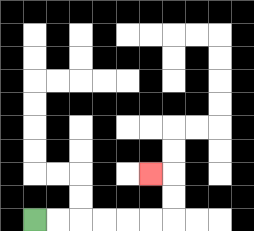{'start': '[1, 9]', 'end': '[6, 7]', 'path_directions': 'R,R,R,R,R,R,U,U,L', 'path_coordinates': '[[1, 9], [2, 9], [3, 9], [4, 9], [5, 9], [6, 9], [7, 9], [7, 8], [7, 7], [6, 7]]'}